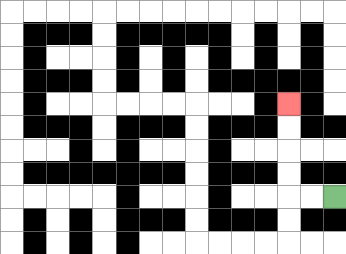{'start': '[14, 8]', 'end': '[12, 4]', 'path_directions': 'L,L,U,U,U,U', 'path_coordinates': '[[14, 8], [13, 8], [12, 8], [12, 7], [12, 6], [12, 5], [12, 4]]'}